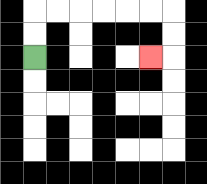{'start': '[1, 2]', 'end': '[6, 2]', 'path_directions': 'U,U,R,R,R,R,R,R,D,D,L', 'path_coordinates': '[[1, 2], [1, 1], [1, 0], [2, 0], [3, 0], [4, 0], [5, 0], [6, 0], [7, 0], [7, 1], [7, 2], [6, 2]]'}